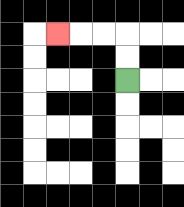{'start': '[5, 3]', 'end': '[2, 1]', 'path_directions': 'U,U,L,L,L', 'path_coordinates': '[[5, 3], [5, 2], [5, 1], [4, 1], [3, 1], [2, 1]]'}